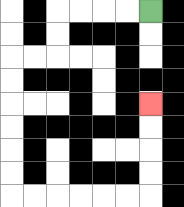{'start': '[6, 0]', 'end': '[6, 4]', 'path_directions': 'L,L,L,L,D,D,L,L,D,D,D,D,D,D,R,R,R,R,R,R,U,U,U,U', 'path_coordinates': '[[6, 0], [5, 0], [4, 0], [3, 0], [2, 0], [2, 1], [2, 2], [1, 2], [0, 2], [0, 3], [0, 4], [0, 5], [0, 6], [0, 7], [0, 8], [1, 8], [2, 8], [3, 8], [4, 8], [5, 8], [6, 8], [6, 7], [6, 6], [6, 5], [6, 4]]'}